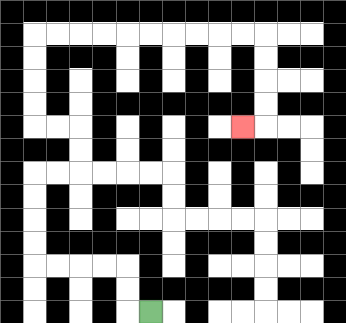{'start': '[6, 13]', 'end': '[10, 5]', 'path_directions': 'L,U,U,L,L,L,L,U,U,U,U,R,R,U,U,L,L,U,U,U,U,R,R,R,R,R,R,R,R,R,R,D,D,D,D,L', 'path_coordinates': '[[6, 13], [5, 13], [5, 12], [5, 11], [4, 11], [3, 11], [2, 11], [1, 11], [1, 10], [1, 9], [1, 8], [1, 7], [2, 7], [3, 7], [3, 6], [3, 5], [2, 5], [1, 5], [1, 4], [1, 3], [1, 2], [1, 1], [2, 1], [3, 1], [4, 1], [5, 1], [6, 1], [7, 1], [8, 1], [9, 1], [10, 1], [11, 1], [11, 2], [11, 3], [11, 4], [11, 5], [10, 5]]'}